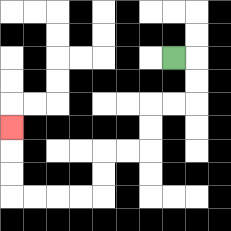{'start': '[7, 2]', 'end': '[0, 5]', 'path_directions': 'R,D,D,L,L,D,D,L,L,D,D,L,L,L,L,U,U,U', 'path_coordinates': '[[7, 2], [8, 2], [8, 3], [8, 4], [7, 4], [6, 4], [6, 5], [6, 6], [5, 6], [4, 6], [4, 7], [4, 8], [3, 8], [2, 8], [1, 8], [0, 8], [0, 7], [0, 6], [0, 5]]'}